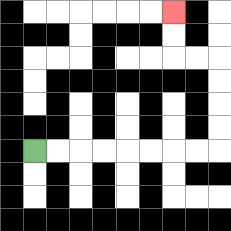{'start': '[1, 6]', 'end': '[7, 0]', 'path_directions': 'R,R,R,R,R,R,R,R,U,U,U,U,L,L,U,U', 'path_coordinates': '[[1, 6], [2, 6], [3, 6], [4, 6], [5, 6], [6, 6], [7, 6], [8, 6], [9, 6], [9, 5], [9, 4], [9, 3], [9, 2], [8, 2], [7, 2], [7, 1], [7, 0]]'}